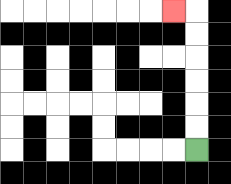{'start': '[8, 6]', 'end': '[7, 0]', 'path_directions': 'U,U,U,U,U,U,L', 'path_coordinates': '[[8, 6], [8, 5], [8, 4], [8, 3], [8, 2], [8, 1], [8, 0], [7, 0]]'}